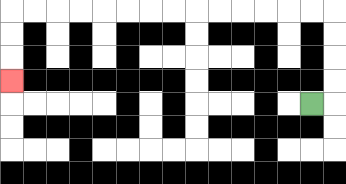{'start': '[13, 4]', 'end': '[0, 3]', 'path_directions': 'R,U,U,U,U,L,L,L,L,L,L,L,L,L,L,L,L,L,L,D,D,D', 'path_coordinates': '[[13, 4], [14, 4], [14, 3], [14, 2], [14, 1], [14, 0], [13, 0], [12, 0], [11, 0], [10, 0], [9, 0], [8, 0], [7, 0], [6, 0], [5, 0], [4, 0], [3, 0], [2, 0], [1, 0], [0, 0], [0, 1], [0, 2], [0, 3]]'}